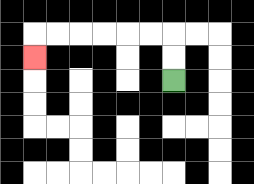{'start': '[7, 3]', 'end': '[1, 2]', 'path_directions': 'U,U,L,L,L,L,L,L,D', 'path_coordinates': '[[7, 3], [7, 2], [7, 1], [6, 1], [5, 1], [4, 1], [3, 1], [2, 1], [1, 1], [1, 2]]'}